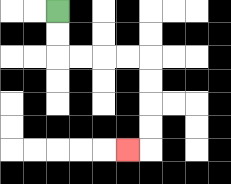{'start': '[2, 0]', 'end': '[5, 6]', 'path_directions': 'D,D,R,R,R,R,D,D,D,D,L', 'path_coordinates': '[[2, 0], [2, 1], [2, 2], [3, 2], [4, 2], [5, 2], [6, 2], [6, 3], [6, 4], [6, 5], [6, 6], [5, 6]]'}